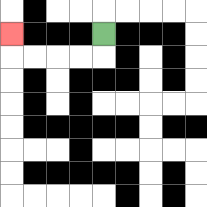{'start': '[4, 1]', 'end': '[0, 1]', 'path_directions': 'D,L,L,L,L,U', 'path_coordinates': '[[4, 1], [4, 2], [3, 2], [2, 2], [1, 2], [0, 2], [0, 1]]'}